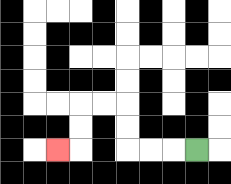{'start': '[8, 6]', 'end': '[2, 6]', 'path_directions': 'L,L,L,U,U,L,L,D,D,L', 'path_coordinates': '[[8, 6], [7, 6], [6, 6], [5, 6], [5, 5], [5, 4], [4, 4], [3, 4], [3, 5], [3, 6], [2, 6]]'}